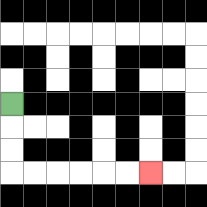{'start': '[0, 4]', 'end': '[6, 7]', 'path_directions': 'D,D,D,R,R,R,R,R,R', 'path_coordinates': '[[0, 4], [0, 5], [0, 6], [0, 7], [1, 7], [2, 7], [3, 7], [4, 7], [5, 7], [6, 7]]'}